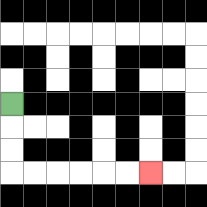{'start': '[0, 4]', 'end': '[6, 7]', 'path_directions': 'D,D,D,R,R,R,R,R,R', 'path_coordinates': '[[0, 4], [0, 5], [0, 6], [0, 7], [1, 7], [2, 7], [3, 7], [4, 7], [5, 7], [6, 7]]'}